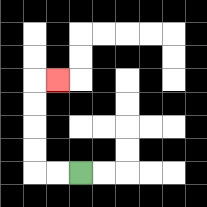{'start': '[3, 7]', 'end': '[2, 3]', 'path_directions': 'L,L,U,U,U,U,R', 'path_coordinates': '[[3, 7], [2, 7], [1, 7], [1, 6], [1, 5], [1, 4], [1, 3], [2, 3]]'}